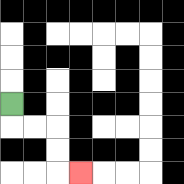{'start': '[0, 4]', 'end': '[3, 7]', 'path_directions': 'D,R,R,D,D,R', 'path_coordinates': '[[0, 4], [0, 5], [1, 5], [2, 5], [2, 6], [2, 7], [3, 7]]'}